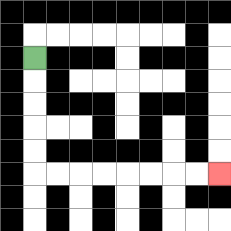{'start': '[1, 2]', 'end': '[9, 7]', 'path_directions': 'D,D,D,D,D,R,R,R,R,R,R,R,R', 'path_coordinates': '[[1, 2], [1, 3], [1, 4], [1, 5], [1, 6], [1, 7], [2, 7], [3, 7], [4, 7], [5, 7], [6, 7], [7, 7], [8, 7], [9, 7]]'}